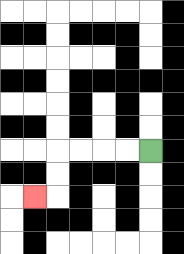{'start': '[6, 6]', 'end': '[1, 8]', 'path_directions': 'L,L,L,L,D,D,L', 'path_coordinates': '[[6, 6], [5, 6], [4, 6], [3, 6], [2, 6], [2, 7], [2, 8], [1, 8]]'}